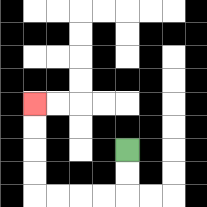{'start': '[5, 6]', 'end': '[1, 4]', 'path_directions': 'D,D,L,L,L,L,U,U,U,U', 'path_coordinates': '[[5, 6], [5, 7], [5, 8], [4, 8], [3, 8], [2, 8], [1, 8], [1, 7], [1, 6], [1, 5], [1, 4]]'}